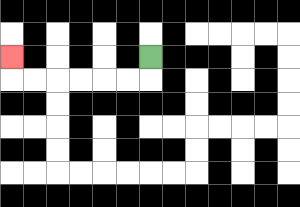{'start': '[6, 2]', 'end': '[0, 2]', 'path_directions': 'D,L,L,L,L,L,L,U', 'path_coordinates': '[[6, 2], [6, 3], [5, 3], [4, 3], [3, 3], [2, 3], [1, 3], [0, 3], [0, 2]]'}